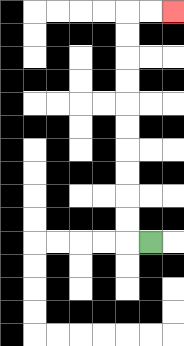{'start': '[6, 10]', 'end': '[7, 0]', 'path_directions': 'L,U,U,U,U,U,U,U,U,U,U,R,R', 'path_coordinates': '[[6, 10], [5, 10], [5, 9], [5, 8], [5, 7], [5, 6], [5, 5], [5, 4], [5, 3], [5, 2], [5, 1], [5, 0], [6, 0], [7, 0]]'}